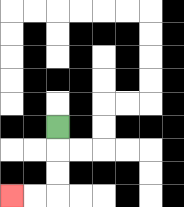{'start': '[2, 5]', 'end': '[0, 8]', 'path_directions': 'D,D,D,L,L', 'path_coordinates': '[[2, 5], [2, 6], [2, 7], [2, 8], [1, 8], [0, 8]]'}